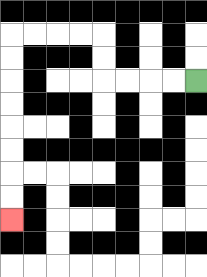{'start': '[8, 3]', 'end': '[0, 9]', 'path_directions': 'L,L,L,L,U,U,L,L,L,L,D,D,D,D,D,D,D,D', 'path_coordinates': '[[8, 3], [7, 3], [6, 3], [5, 3], [4, 3], [4, 2], [4, 1], [3, 1], [2, 1], [1, 1], [0, 1], [0, 2], [0, 3], [0, 4], [0, 5], [0, 6], [0, 7], [0, 8], [0, 9]]'}